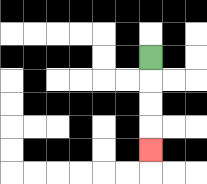{'start': '[6, 2]', 'end': '[6, 6]', 'path_directions': 'D,D,D,D', 'path_coordinates': '[[6, 2], [6, 3], [6, 4], [6, 5], [6, 6]]'}